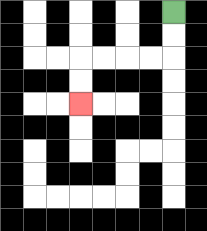{'start': '[7, 0]', 'end': '[3, 4]', 'path_directions': 'D,D,L,L,L,L,D,D', 'path_coordinates': '[[7, 0], [7, 1], [7, 2], [6, 2], [5, 2], [4, 2], [3, 2], [3, 3], [3, 4]]'}